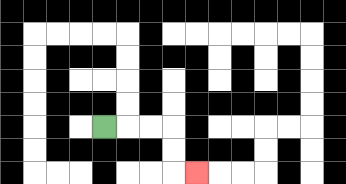{'start': '[4, 5]', 'end': '[8, 7]', 'path_directions': 'R,R,R,D,D,R', 'path_coordinates': '[[4, 5], [5, 5], [6, 5], [7, 5], [7, 6], [7, 7], [8, 7]]'}